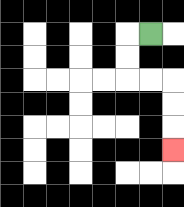{'start': '[6, 1]', 'end': '[7, 6]', 'path_directions': 'L,D,D,R,R,D,D,D', 'path_coordinates': '[[6, 1], [5, 1], [5, 2], [5, 3], [6, 3], [7, 3], [7, 4], [7, 5], [7, 6]]'}